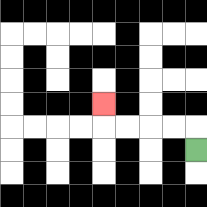{'start': '[8, 6]', 'end': '[4, 4]', 'path_directions': 'U,L,L,L,L,U', 'path_coordinates': '[[8, 6], [8, 5], [7, 5], [6, 5], [5, 5], [4, 5], [4, 4]]'}